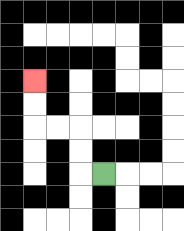{'start': '[4, 7]', 'end': '[1, 3]', 'path_directions': 'L,U,U,L,L,U,U', 'path_coordinates': '[[4, 7], [3, 7], [3, 6], [3, 5], [2, 5], [1, 5], [1, 4], [1, 3]]'}